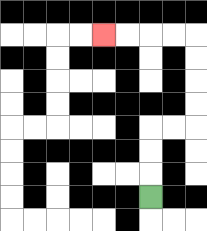{'start': '[6, 8]', 'end': '[4, 1]', 'path_directions': 'U,U,U,R,R,U,U,U,U,L,L,L,L', 'path_coordinates': '[[6, 8], [6, 7], [6, 6], [6, 5], [7, 5], [8, 5], [8, 4], [8, 3], [8, 2], [8, 1], [7, 1], [6, 1], [5, 1], [4, 1]]'}